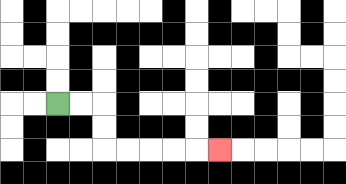{'start': '[2, 4]', 'end': '[9, 6]', 'path_directions': 'R,R,D,D,R,R,R,R,R', 'path_coordinates': '[[2, 4], [3, 4], [4, 4], [4, 5], [4, 6], [5, 6], [6, 6], [7, 6], [8, 6], [9, 6]]'}